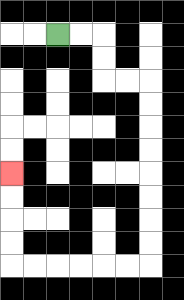{'start': '[2, 1]', 'end': '[0, 7]', 'path_directions': 'R,R,D,D,R,R,D,D,D,D,D,D,D,D,L,L,L,L,L,L,U,U,U,U', 'path_coordinates': '[[2, 1], [3, 1], [4, 1], [4, 2], [4, 3], [5, 3], [6, 3], [6, 4], [6, 5], [6, 6], [6, 7], [6, 8], [6, 9], [6, 10], [6, 11], [5, 11], [4, 11], [3, 11], [2, 11], [1, 11], [0, 11], [0, 10], [0, 9], [0, 8], [0, 7]]'}